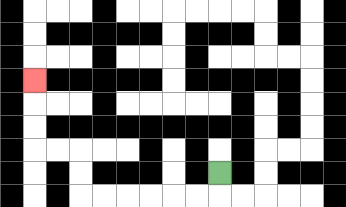{'start': '[9, 7]', 'end': '[1, 3]', 'path_directions': 'D,L,L,L,L,L,L,U,U,L,L,U,U,U', 'path_coordinates': '[[9, 7], [9, 8], [8, 8], [7, 8], [6, 8], [5, 8], [4, 8], [3, 8], [3, 7], [3, 6], [2, 6], [1, 6], [1, 5], [1, 4], [1, 3]]'}